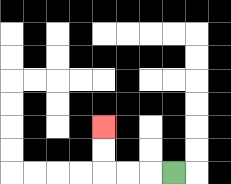{'start': '[7, 7]', 'end': '[4, 5]', 'path_directions': 'L,L,L,U,U', 'path_coordinates': '[[7, 7], [6, 7], [5, 7], [4, 7], [4, 6], [4, 5]]'}